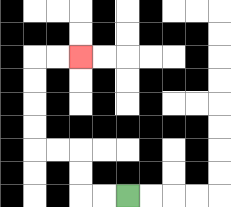{'start': '[5, 8]', 'end': '[3, 2]', 'path_directions': 'L,L,U,U,L,L,U,U,U,U,R,R', 'path_coordinates': '[[5, 8], [4, 8], [3, 8], [3, 7], [3, 6], [2, 6], [1, 6], [1, 5], [1, 4], [1, 3], [1, 2], [2, 2], [3, 2]]'}